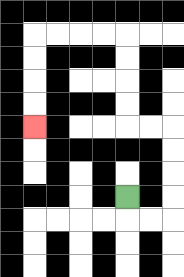{'start': '[5, 8]', 'end': '[1, 5]', 'path_directions': 'D,R,R,U,U,U,U,L,L,U,U,U,U,L,L,L,L,D,D,D,D', 'path_coordinates': '[[5, 8], [5, 9], [6, 9], [7, 9], [7, 8], [7, 7], [7, 6], [7, 5], [6, 5], [5, 5], [5, 4], [5, 3], [5, 2], [5, 1], [4, 1], [3, 1], [2, 1], [1, 1], [1, 2], [1, 3], [1, 4], [1, 5]]'}